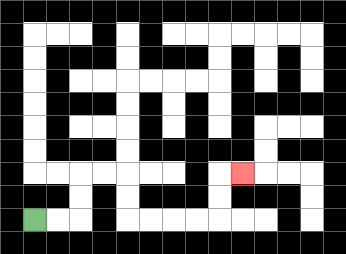{'start': '[1, 9]', 'end': '[10, 7]', 'path_directions': 'R,R,U,U,R,R,D,D,R,R,R,R,U,U,R', 'path_coordinates': '[[1, 9], [2, 9], [3, 9], [3, 8], [3, 7], [4, 7], [5, 7], [5, 8], [5, 9], [6, 9], [7, 9], [8, 9], [9, 9], [9, 8], [9, 7], [10, 7]]'}